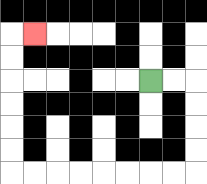{'start': '[6, 3]', 'end': '[1, 1]', 'path_directions': 'R,R,D,D,D,D,L,L,L,L,L,L,L,L,U,U,U,U,U,U,R', 'path_coordinates': '[[6, 3], [7, 3], [8, 3], [8, 4], [8, 5], [8, 6], [8, 7], [7, 7], [6, 7], [5, 7], [4, 7], [3, 7], [2, 7], [1, 7], [0, 7], [0, 6], [0, 5], [0, 4], [0, 3], [0, 2], [0, 1], [1, 1]]'}